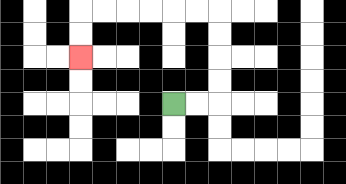{'start': '[7, 4]', 'end': '[3, 2]', 'path_directions': 'R,R,U,U,U,U,L,L,L,L,L,L,D,D', 'path_coordinates': '[[7, 4], [8, 4], [9, 4], [9, 3], [9, 2], [9, 1], [9, 0], [8, 0], [7, 0], [6, 0], [5, 0], [4, 0], [3, 0], [3, 1], [3, 2]]'}